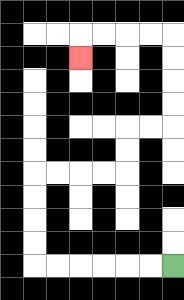{'start': '[7, 11]', 'end': '[3, 2]', 'path_directions': 'L,L,L,L,L,L,U,U,U,U,R,R,R,R,U,U,R,R,U,U,U,U,L,L,L,L,D', 'path_coordinates': '[[7, 11], [6, 11], [5, 11], [4, 11], [3, 11], [2, 11], [1, 11], [1, 10], [1, 9], [1, 8], [1, 7], [2, 7], [3, 7], [4, 7], [5, 7], [5, 6], [5, 5], [6, 5], [7, 5], [7, 4], [7, 3], [7, 2], [7, 1], [6, 1], [5, 1], [4, 1], [3, 1], [3, 2]]'}